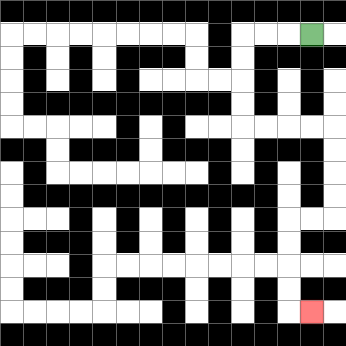{'start': '[13, 1]', 'end': '[13, 13]', 'path_directions': 'L,L,L,D,D,D,D,R,R,R,R,D,D,D,D,L,L,D,D,D,D,R', 'path_coordinates': '[[13, 1], [12, 1], [11, 1], [10, 1], [10, 2], [10, 3], [10, 4], [10, 5], [11, 5], [12, 5], [13, 5], [14, 5], [14, 6], [14, 7], [14, 8], [14, 9], [13, 9], [12, 9], [12, 10], [12, 11], [12, 12], [12, 13], [13, 13]]'}